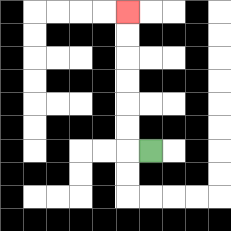{'start': '[6, 6]', 'end': '[5, 0]', 'path_directions': 'L,U,U,U,U,U,U', 'path_coordinates': '[[6, 6], [5, 6], [5, 5], [5, 4], [5, 3], [5, 2], [5, 1], [5, 0]]'}